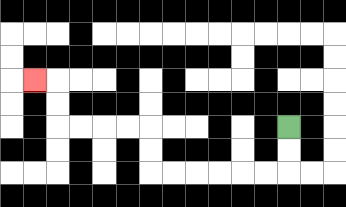{'start': '[12, 5]', 'end': '[1, 3]', 'path_directions': 'D,D,L,L,L,L,L,L,U,U,L,L,L,L,U,U,L', 'path_coordinates': '[[12, 5], [12, 6], [12, 7], [11, 7], [10, 7], [9, 7], [8, 7], [7, 7], [6, 7], [6, 6], [6, 5], [5, 5], [4, 5], [3, 5], [2, 5], [2, 4], [2, 3], [1, 3]]'}